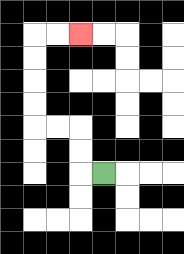{'start': '[4, 7]', 'end': '[3, 1]', 'path_directions': 'L,U,U,L,L,U,U,U,U,R,R', 'path_coordinates': '[[4, 7], [3, 7], [3, 6], [3, 5], [2, 5], [1, 5], [1, 4], [1, 3], [1, 2], [1, 1], [2, 1], [3, 1]]'}